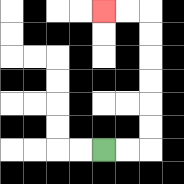{'start': '[4, 6]', 'end': '[4, 0]', 'path_directions': 'R,R,U,U,U,U,U,U,L,L', 'path_coordinates': '[[4, 6], [5, 6], [6, 6], [6, 5], [6, 4], [6, 3], [6, 2], [6, 1], [6, 0], [5, 0], [4, 0]]'}